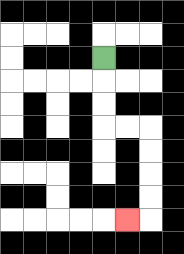{'start': '[4, 2]', 'end': '[5, 9]', 'path_directions': 'D,D,D,R,R,D,D,D,D,L', 'path_coordinates': '[[4, 2], [4, 3], [4, 4], [4, 5], [5, 5], [6, 5], [6, 6], [6, 7], [6, 8], [6, 9], [5, 9]]'}